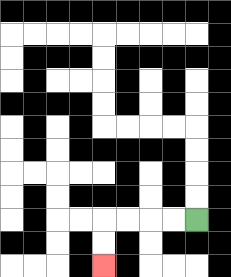{'start': '[8, 9]', 'end': '[4, 11]', 'path_directions': 'L,L,L,L,D,D', 'path_coordinates': '[[8, 9], [7, 9], [6, 9], [5, 9], [4, 9], [4, 10], [4, 11]]'}